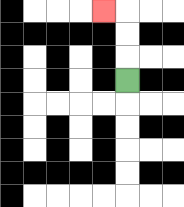{'start': '[5, 3]', 'end': '[4, 0]', 'path_directions': 'U,U,U,L', 'path_coordinates': '[[5, 3], [5, 2], [5, 1], [5, 0], [4, 0]]'}